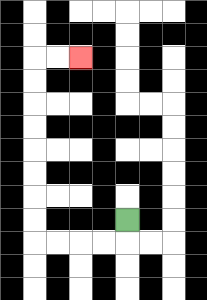{'start': '[5, 9]', 'end': '[3, 2]', 'path_directions': 'D,L,L,L,L,U,U,U,U,U,U,U,U,R,R', 'path_coordinates': '[[5, 9], [5, 10], [4, 10], [3, 10], [2, 10], [1, 10], [1, 9], [1, 8], [1, 7], [1, 6], [1, 5], [1, 4], [1, 3], [1, 2], [2, 2], [3, 2]]'}